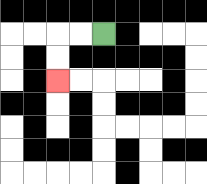{'start': '[4, 1]', 'end': '[2, 3]', 'path_directions': 'L,L,D,D', 'path_coordinates': '[[4, 1], [3, 1], [2, 1], [2, 2], [2, 3]]'}